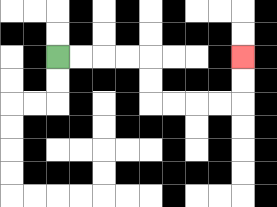{'start': '[2, 2]', 'end': '[10, 2]', 'path_directions': 'R,R,R,R,D,D,R,R,R,R,U,U', 'path_coordinates': '[[2, 2], [3, 2], [4, 2], [5, 2], [6, 2], [6, 3], [6, 4], [7, 4], [8, 4], [9, 4], [10, 4], [10, 3], [10, 2]]'}